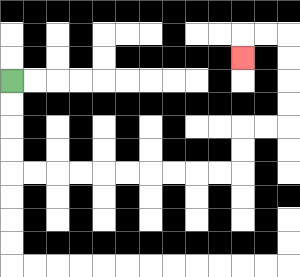{'start': '[0, 3]', 'end': '[10, 2]', 'path_directions': 'D,D,D,D,R,R,R,R,R,R,R,R,R,R,U,U,R,R,U,U,U,U,L,L,D', 'path_coordinates': '[[0, 3], [0, 4], [0, 5], [0, 6], [0, 7], [1, 7], [2, 7], [3, 7], [4, 7], [5, 7], [6, 7], [7, 7], [8, 7], [9, 7], [10, 7], [10, 6], [10, 5], [11, 5], [12, 5], [12, 4], [12, 3], [12, 2], [12, 1], [11, 1], [10, 1], [10, 2]]'}